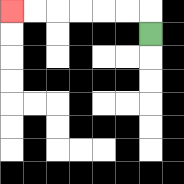{'start': '[6, 1]', 'end': '[0, 0]', 'path_directions': 'U,L,L,L,L,L,L', 'path_coordinates': '[[6, 1], [6, 0], [5, 0], [4, 0], [3, 0], [2, 0], [1, 0], [0, 0]]'}